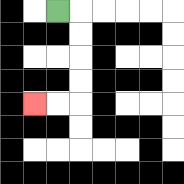{'start': '[2, 0]', 'end': '[1, 4]', 'path_directions': 'R,D,D,D,D,L,L', 'path_coordinates': '[[2, 0], [3, 0], [3, 1], [3, 2], [3, 3], [3, 4], [2, 4], [1, 4]]'}